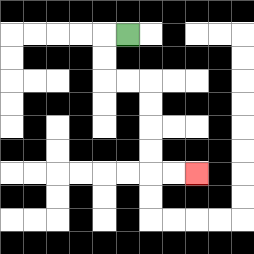{'start': '[5, 1]', 'end': '[8, 7]', 'path_directions': 'L,D,D,R,R,D,D,D,D,R,R', 'path_coordinates': '[[5, 1], [4, 1], [4, 2], [4, 3], [5, 3], [6, 3], [6, 4], [6, 5], [6, 6], [6, 7], [7, 7], [8, 7]]'}